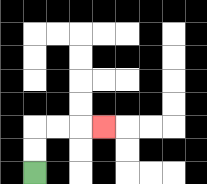{'start': '[1, 7]', 'end': '[4, 5]', 'path_directions': 'U,U,R,R,R', 'path_coordinates': '[[1, 7], [1, 6], [1, 5], [2, 5], [3, 5], [4, 5]]'}